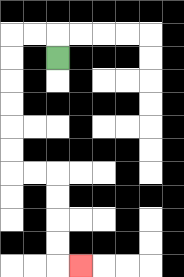{'start': '[2, 2]', 'end': '[3, 11]', 'path_directions': 'U,L,L,D,D,D,D,D,D,R,R,D,D,D,D,R', 'path_coordinates': '[[2, 2], [2, 1], [1, 1], [0, 1], [0, 2], [0, 3], [0, 4], [0, 5], [0, 6], [0, 7], [1, 7], [2, 7], [2, 8], [2, 9], [2, 10], [2, 11], [3, 11]]'}